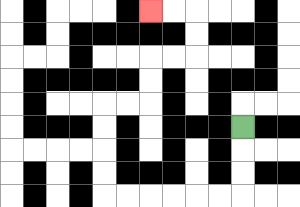{'start': '[10, 5]', 'end': '[6, 0]', 'path_directions': 'D,D,D,L,L,L,L,L,L,U,U,U,U,R,R,U,U,R,R,U,U,L,L', 'path_coordinates': '[[10, 5], [10, 6], [10, 7], [10, 8], [9, 8], [8, 8], [7, 8], [6, 8], [5, 8], [4, 8], [4, 7], [4, 6], [4, 5], [4, 4], [5, 4], [6, 4], [6, 3], [6, 2], [7, 2], [8, 2], [8, 1], [8, 0], [7, 0], [6, 0]]'}